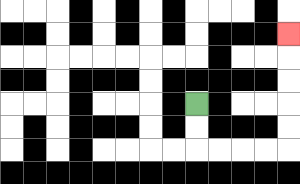{'start': '[8, 4]', 'end': '[12, 1]', 'path_directions': 'D,D,R,R,R,R,U,U,U,U,U', 'path_coordinates': '[[8, 4], [8, 5], [8, 6], [9, 6], [10, 6], [11, 6], [12, 6], [12, 5], [12, 4], [12, 3], [12, 2], [12, 1]]'}